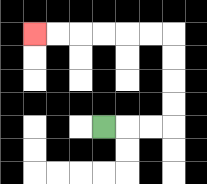{'start': '[4, 5]', 'end': '[1, 1]', 'path_directions': 'R,R,R,U,U,U,U,L,L,L,L,L,L', 'path_coordinates': '[[4, 5], [5, 5], [6, 5], [7, 5], [7, 4], [7, 3], [7, 2], [7, 1], [6, 1], [5, 1], [4, 1], [3, 1], [2, 1], [1, 1]]'}